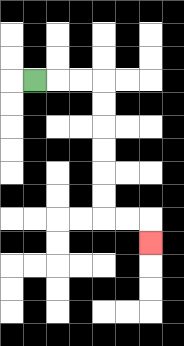{'start': '[1, 3]', 'end': '[6, 10]', 'path_directions': 'R,R,R,D,D,D,D,D,D,R,R,D', 'path_coordinates': '[[1, 3], [2, 3], [3, 3], [4, 3], [4, 4], [4, 5], [4, 6], [4, 7], [4, 8], [4, 9], [5, 9], [6, 9], [6, 10]]'}